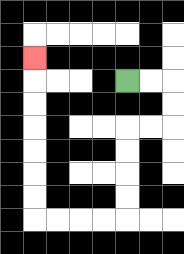{'start': '[5, 3]', 'end': '[1, 2]', 'path_directions': 'R,R,D,D,L,L,D,D,D,D,L,L,L,L,U,U,U,U,U,U,U', 'path_coordinates': '[[5, 3], [6, 3], [7, 3], [7, 4], [7, 5], [6, 5], [5, 5], [5, 6], [5, 7], [5, 8], [5, 9], [4, 9], [3, 9], [2, 9], [1, 9], [1, 8], [1, 7], [1, 6], [1, 5], [1, 4], [1, 3], [1, 2]]'}